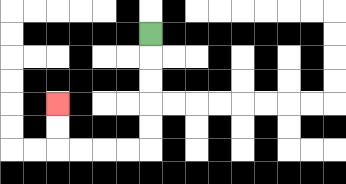{'start': '[6, 1]', 'end': '[2, 4]', 'path_directions': 'D,D,D,D,D,L,L,L,L,U,U', 'path_coordinates': '[[6, 1], [6, 2], [6, 3], [6, 4], [6, 5], [6, 6], [5, 6], [4, 6], [3, 6], [2, 6], [2, 5], [2, 4]]'}